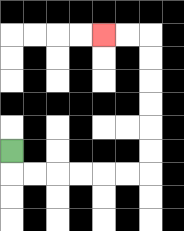{'start': '[0, 6]', 'end': '[4, 1]', 'path_directions': 'D,R,R,R,R,R,R,U,U,U,U,U,U,L,L', 'path_coordinates': '[[0, 6], [0, 7], [1, 7], [2, 7], [3, 7], [4, 7], [5, 7], [6, 7], [6, 6], [6, 5], [6, 4], [6, 3], [6, 2], [6, 1], [5, 1], [4, 1]]'}